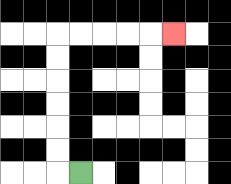{'start': '[3, 7]', 'end': '[7, 1]', 'path_directions': 'L,U,U,U,U,U,U,R,R,R,R,R', 'path_coordinates': '[[3, 7], [2, 7], [2, 6], [2, 5], [2, 4], [2, 3], [2, 2], [2, 1], [3, 1], [4, 1], [5, 1], [6, 1], [7, 1]]'}